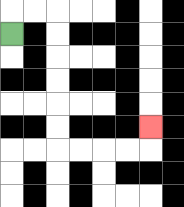{'start': '[0, 1]', 'end': '[6, 5]', 'path_directions': 'U,R,R,D,D,D,D,D,D,R,R,R,R,U', 'path_coordinates': '[[0, 1], [0, 0], [1, 0], [2, 0], [2, 1], [2, 2], [2, 3], [2, 4], [2, 5], [2, 6], [3, 6], [4, 6], [5, 6], [6, 6], [6, 5]]'}